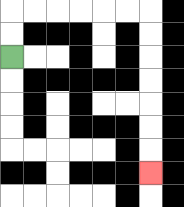{'start': '[0, 2]', 'end': '[6, 7]', 'path_directions': 'U,U,R,R,R,R,R,R,D,D,D,D,D,D,D', 'path_coordinates': '[[0, 2], [0, 1], [0, 0], [1, 0], [2, 0], [3, 0], [4, 0], [5, 0], [6, 0], [6, 1], [6, 2], [6, 3], [6, 4], [6, 5], [6, 6], [6, 7]]'}